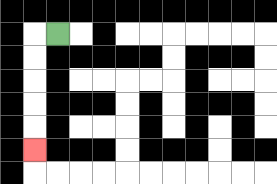{'start': '[2, 1]', 'end': '[1, 6]', 'path_directions': 'L,D,D,D,D,D', 'path_coordinates': '[[2, 1], [1, 1], [1, 2], [1, 3], [1, 4], [1, 5], [1, 6]]'}